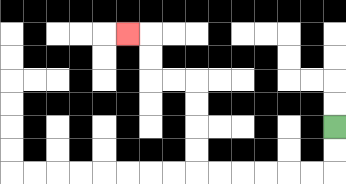{'start': '[14, 5]', 'end': '[5, 1]', 'path_directions': 'D,D,L,L,L,L,L,L,U,U,U,U,L,L,U,U,L', 'path_coordinates': '[[14, 5], [14, 6], [14, 7], [13, 7], [12, 7], [11, 7], [10, 7], [9, 7], [8, 7], [8, 6], [8, 5], [8, 4], [8, 3], [7, 3], [6, 3], [6, 2], [6, 1], [5, 1]]'}